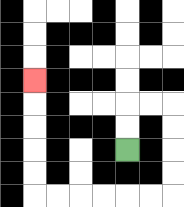{'start': '[5, 6]', 'end': '[1, 3]', 'path_directions': 'U,U,R,R,D,D,D,D,L,L,L,L,L,L,U,U,U,U,U', 'path_coordinates': '[[5, 6], [5, 5], [5, 4], [6, 4], [7, 4], [7, 5], [7, 6], [7, 7], [7, 8], [6, 8], [5, 8], [4, 8], [3, 8], [2, 8], [1, 8], [1, 7], [1, 6], [1, 5], [1, 4], [1, 3]]'}